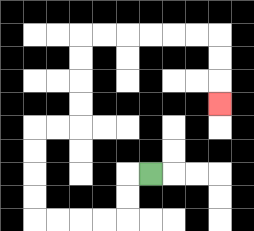{'start': '[6, 7]', 'end': '[9, 4]', 'path_directions': 'L,D,D,L,L,L,L,U,U,U,U,R,R,U,U,U,U,R,R,R,R,R,R,D,D,D', 'path_coordinates': '[[6, 7], [5, 7], [5, 8], [5, 9], [4, 9], [3, 9], [2, 9], [1, 9], [1, 8], [1, 7], [1, 6], [1, 5], [2, 5], [3, 5], [3, 4], [3, 3], [3, 2], [3, 1], [4, 1], [5, 1], [6, 1], [7, 1], [8, 1], [9, 1], [9, 2], [9, 3], [9, 4]]'}